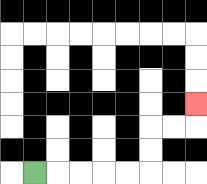{'start': '[1, 7]', 'end': '[8, 4]', 'path_directions': 'R,R,R,R,R,U,U,R,R,U', 'path_coordinates': '[[1, 7], [2, 7], [3, 7], [4, 7], [5, 7], [6, 7], [6, 6], [6, 5], [7, 5], [8, 5], [8, 4]]'}